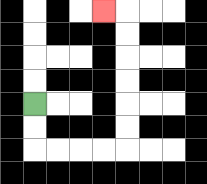{'start': '[1, 4]', 'end': '[4, 0]', 'path_directions': 'D,D,R,R,R,R,U,U,U,U,U,U,L', 'path_coordinates': '[[1, 4], [1, 5], [1, 6], [2, 6], [3, 6], [4, 6], [5, 6], [5, 5], [5, 4], [5, 3], [5, 2], [5, 1], [5, 0], [4, 0]]'}